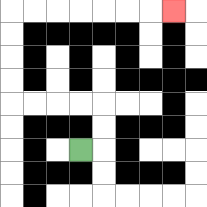{'start': '[3, 6]', 'end': '[7, 0]', 'path_directions': 'R,U,U,L,L,L,L,U,U,U,U,R,R,R,R,R,R,R', 'path_coordinates': '[[3, 6], [4, 6], [4, 5], [4, 4], [3, 4], [2, 4], [1, 4], [0, 4], [0, 3], [0, 2], [0, 1], [0, 0], [1, 0], [2, 0], [3, 0], [4, 0], [5, 0], [6, 0], [7, 0]]'}